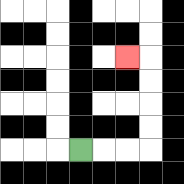{'start': '[3, 6]', 'end': '[5, 2]', 'path_directions': 'R,R,R,U,U,U,U,L', 'path_coordinates': '[[3, 6], [4, 6], [5, 6], [6, 6], [6, 5], [6, 4], [6, 3], [6, 2], [5, 2]]'}